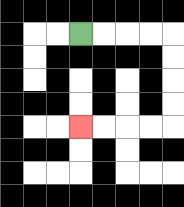{'start': '[3, 1]', 'end': '[3, 5]', 'path_directions': 'R,R,R,R,D,D,D,D,L,L,L,L', 'path_coordinates': '[[3, 1], [4, 1], [5, 1], [6, 1], [7, 1], [7, 2], [7, 3], [7, 4], [7, 5], [6, 5], [5, 5], [4, 5], [3, 5]]'}